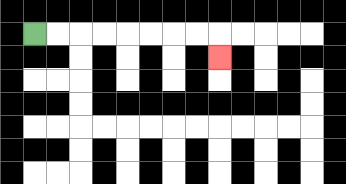{'start': '[1, 1]', 'end': '[9, 2]', 'path_directions': 'R,R,R,R,R,R,R,R,D', 'path_coordinates': '[[1, 1], [2, 1], [3, 1], [4, 1], [5, 1], [6, 1], [7, 1], [8, 1], [9, 1], [9, 2]]'}